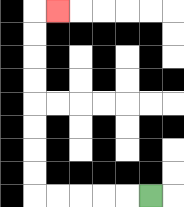{'start': '[6, 8]', 'end': '[2, 0]', 'path_directions': 'L,L,L,L,L,U,U,U,U,U,U,U,U,R', 'path_coordinates': '[[6, 8], [5, 8], [4, 8], [3, 8], [2, 8], [1, 8], [1, 7], [1, 6], [1, 5], [1, 4], [1, 3], [1, 2], [1, 1], [1, 0], [2, 0]]'}